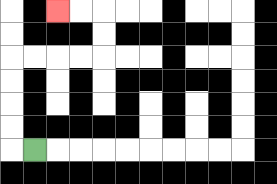{'start': '[1, 6]', 'end': '[2, 0]', 'path_directions': 'L,U,U,U,U,R,R,R,R,U,U,L,L', 'path_coordinates': '[[1, 6], [0, 6], [0, 5], [0, 4], [0, 3], [0, 2], [1, 2], [2, 2], [3, 2], [4, 2], [4, 1], [4, 0], [3, 0], [2, 0]]'}